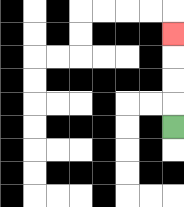{'start': '[7, 5]', 'end': '[7, 1]', 'path_directions': 'U,U,U,U', 'path_coordinates': '[[7, 5], [7, 4], [7, 3], [7, 2], [7, 1]]'}